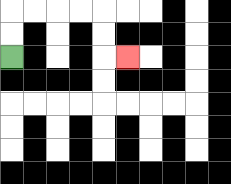{'start': '[0, 2]', 'end': '[5, 2]', 'path_directions': 'U,U,R,R,R,R,D,D,R', 'path_coordinates': '[[0, 2], [0, 1], [0, 0], [1, 0], [2, 0], [3, 0], [4, 0], [4, 1], [4, 2], [5, 2]]'}